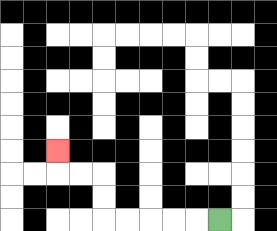{'start': '[9, 9]', 'end': '[2, 6]', 'path_directions': 'L,L,L,L,L,U,U,L,L,U', 'path_coordinates': '[[9, 9], [8, 9], [7, 9], [6, 9], [5, 9], [4, 9], [4, 8], [4, 7], [3, 7], [2, 7], [2, 6]]'}